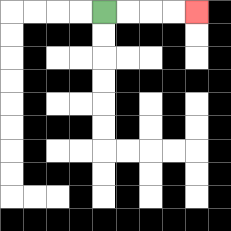{'start': '[4, 0]', 'end': '[8, 0]', 'path_directions': 'R,R,R,R', 'path_coordinates': '[[4, 0], [5, 0], [6, 0], [7, 0], [8, 0]]'}